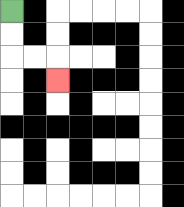{'start': '[0, 0]', 'end': '[2, 3]', 'path_directions': 'D,D,R,R,D', 'path_coordinates': '[[0, 0], [0, 1], [0, 2], [1, 2], [2, 2], [2, 3]]'}